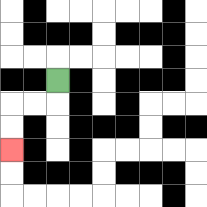{'start': '[2, 3]', 'end': '[0, 6]', 'path_directions': 'D,L,L,D,D', 'path_coordinates': '[[2, 3], [2, 4], [1, 4], [0, 4], [0, 5], [0, 6]]'}